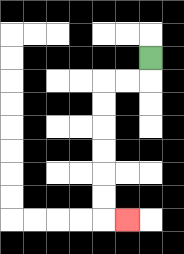{'start': '[6, 2]', 'end': '[5, 9]', 'path_directions': 'D,L,L,D,D,D,D,D,D,R', 'path_coordinates': '[[6, 2], [6, 3], [5, 3], [4, 3], [4, 4], [4, 5], [4, 6], [4, 7], [4, 8], [4, 9], [5, 9]]'}